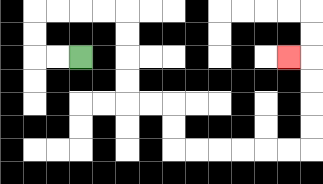{'start': '[3, 2]', 'end': '[12, 2]', 'path_directions': 'L,L,U,U,R,R,R,R,D,D,D,D,R,R,D,D,R,R,R,R,R,R,U,U,U,U,L', 'path_coordinates': '[[3, 2], [2, 2], [1, 2], [1, 1], [1, 0], [2, 0], [3, 0], [4, 0], [5, 0], [5, 1], [5, 2], [5, 3], [5, 4], [6, 4], [7, 4], [7, 5], [7, 6], [8, 6], [9, 6], [10, 6], [11, 6], [12, 6], [13, 6], [13, 5], [13, 4], [13, 3], [13, 2], [12, 2]]'}